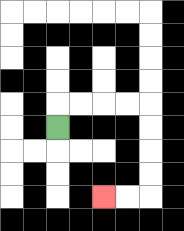{'start': '[2, 5]', 'end': '[4, 8]', 'path_directions': 'U,R,R,R,R,D,D,D,D,L,L', 'path_coordinates': '[[2, 5], [2, 4], [3, 4], [4, 4], [5, 4], [6, 4], [6, 5], [6, 6], [6, 7], [6, 8], [5, 8], [4, 8]]'}